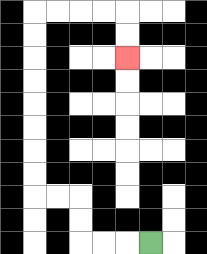{'start': '[6, 10]', 'end': '[5, 2]', 'path_directions': 'L,L,L,U,U,L,L,U,U,U,U,U,U,U,U,R,R,R,R,D,D', 'path_coordinates': '[[6, 10], [5, 10], [4, 10], [3, 10], [3, 9], [3, 8], [2, 8], [1, 8], [1, 7], [1, 6], [1, 5], [1, 4], [1, 3], [1, 2], [1, 1], [1, 0], [2, 0], [3, 0], [4, 0], [5, 0], [5, 1], [5, 2]]'}